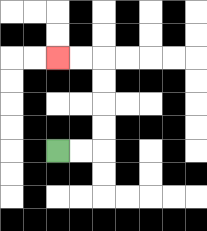{'start': '[2, 6]', 'end': '[2, 2]', 'path_directions': 'R,R,U,U,U,U,L,L', 'path_coordinates': '[[2, 6], [3, 6], [4, 6], [4, 5], [4, 4], [4, 3], [4, 2], [3, 2], [2, 2]]'}